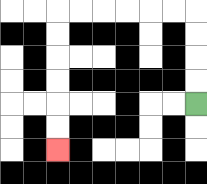{'start': '[8, 4]', 'end': '[2, 6]', 'path_directions': 'U,U,U,U,L,L,L,L,L,L,D,D,D,D,D,D', 'path_coordinates': '[[8, 4], [8, 3], [8, 2], [8, 1], [8, 0], [7, 0], [6, 0], [5, 0], [4, 0], [3, 0], [2, 0], [2, 1], [2, 2], [2, 3], [2, 4], [2, 5], [2, 6]]'}